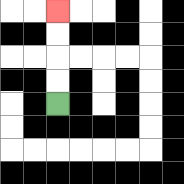{'start': '[2, 4]', 'end': '[2, 0]', 'path_directions': 'U,U,U,U', 'path_coordinates': '[[2, 4], [2, 3], [2, 2], [2, 1], [2, 0]]'}